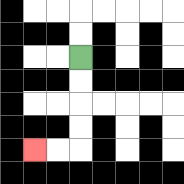{'start': '[3, 2]', 'end': '[1, 6]', 'path_directions': 'D,D,D,D,L,L', 'path_coordinates': '[[3, 2], [3, 3], [3, 4], [3, 5], [3, 6], [2, 6], [1, 6]]'}